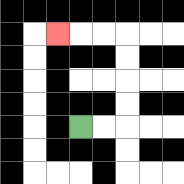{'start': '[3, 5]', 'end': '[2, 1]', 'path_directions': 'R,R,U,U,U,U,L,L,L', 'path_coordinates': '[[3, 5], [4, 5], [5, 5], [5, 4], [5, 3], [5, 2], [5, 1], [4, 1], [3, 1], [2, 1]]'}